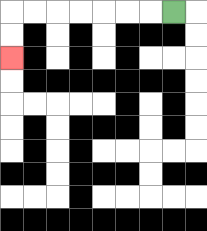{'start': '[7, 0]', 'end': '[0, 2]', 'path_directions': 'L,L,L,L,L,L,L,D,D', 'path_coordinates': '[[7, 0], [6, 0], [5, 0], [4, 0], [3, 0], [2, 0], [1, 0], [0, 0], [0, 1], [0, 2]]'}